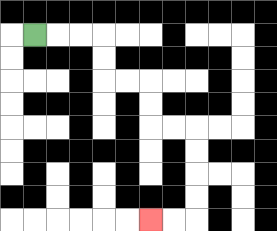{'start': '[1, 1]', 'end': '[6, 9]', 'path_directions': 'R,R,R,D,D,R,R,D,D,R,R,D,D,D,D,L,L', 'path_coordinates': '[[1, 1], [2, 1], [3, 1], [4, 1], [4, 2], [4, 3], [5, 3], [6, 3], [6, 4], [6, 5], [7, 5], [8, 5], [8, 6], [8, 7], [8, 8], [8, 9], [7, 9], [6, 9]]'}